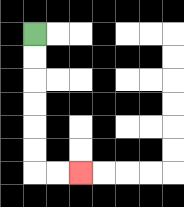{'start': '[1, 1]', 'end': '[3, 7]', 'path_directions': 'D,D,D,D,D,D,R,R', 'path_coordinates': '[[1, 1], [1, 2], [1, 3], [1, 4], [1, 5], [1, 6], [1, 7], [2, 7], [3, 7]]'}